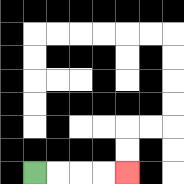{'start': '[1, 7]', 'end': '[5, 7]', 'path_directions': 'R,R,R,R', 'path_coordinates': '[[1, 7], [2, 7], [3, 7], [4, 7], [5, 7]]'}